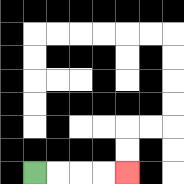{'start': '[1, 7]', 'end': '[5, 7]', 'path_directions': 'R,R,R,R', 'path_coordinates': '[[1, 7], [2, 7], [3, 7], [4, 7], [5, 7]]'}